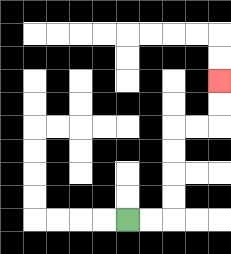{'start': '[5, 9]', 'end': '[9, 3]', 'path_directions': 'R,R,U,U,U,U,R,R,U,U', 'path_coordinates': '[[5, 9], [6, 9], [7, 9], [7, 8], [7, 7], [7, 6], [7, 5], [8, 5], [9, 5], [9, 4], [9, 3]]'}